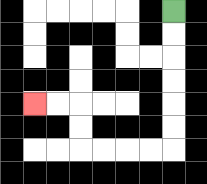{'start': '[7, 0]', 'end': '[1, 4]', 'path_directions': 'D,D,D,D,D,D,L,L,L,L,U,U,L,L', 'path_coordinates': '[[7, 0], [7, 1], [7, 2], [7, 3], [7, 4], [7, 5], [7, 6], [6, 6], [5, 6], [4, 6], [3, 6], [3, 5], [3, 4], [2, 4], [1, 4]]'}